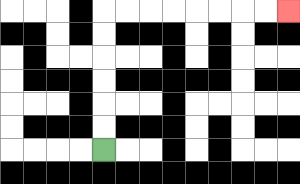{'start': '[4, 6]', 'end': '[12, 0]', 'path_directions': 'U,U,U,U,U,U,R,R,R,R,R,R,R,R', 'path_coordinates': '[[4, 6], [4, 5], [4, 4], [4, 3], [4, 2], [4, 1], [4, 0], [5, 0], [6, 0], [7, 0], [8, 0], [9, 0], [10, 0], [11, 0], [12, 0]]'}